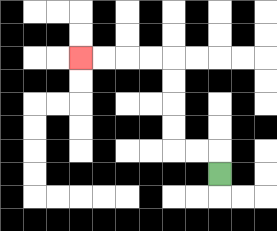{'start': '[9, 7]', 'end': '[3, 2]', 'path_directions': 'U,L,L,U,U,U,U,L,L,L,L', 'path_coordinates': '[[9, 7], [9, 6], [8, 6], [7, 6], [7, 5], [7, 4], [7, 3], [7, 2], [6, 2], [5, 2], [4, 2], [3, 2]]'}